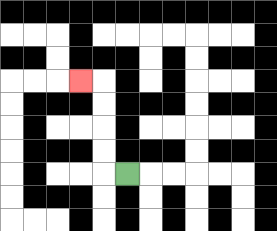{'start': '[5, 7]', 'end': '[3, 3]', 'path_directions': 'L,U,U,U,U,L', 'path_coordinates': '[[5, 7], [4, 7], [4, 6], [4, 5], [4, 4], [4, 3], [3, 3]]'}